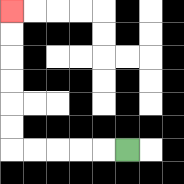{'start': '[5, 6]', 'end': '[0, 0]', 'path_directions': 'L,L,L,L,L,U,U,U,U,U,U', 'path_coordinates': '[[5, 6], [4, 6], [3, 6], [2, 6], [1, 6], [0, 6], [0, 5], [0, 4], [0, 3], [0, 2], [0, 1], [0, 0]]'}